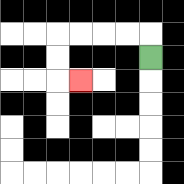{'start': '[6, 2]', 'end': '[3, 3]', 'path_directions': 'U,L,L,L,L,D,D,R', 'path_coordinates': '[[6, 2], [6, 1], [5, 1], [4, 1], [3, 1], [2, 1], [2, 2], [2, 3], [3, 3]]'}